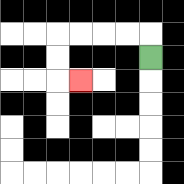{'start': '[6, 2]', 'end': '[3, 3]', 'path_directions': 'U,L,L,L,L,D,D,R', 'path_coordinates': '[[6, 2], [6, 1], [5, 1], [4, 1], [3, 1], [2, 1], [2, 2], [2, 3], [3, 3]]'}